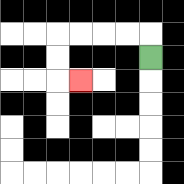{'start': '[6, 2]', 'end': '[3, 3]', 'path_directions': 'U,L,L,L,L,D,D,R', 'path_coordinates': '[[6, 2], [6, 1], [5, 1], [4, 1], [3, 1], [2, 1], [2, 2], [2, 3], [3, 3]]'}